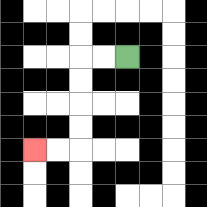{'start': '[5, 2]', 'end': '[1, 6]', 'path_directions': 'L,L,D,D,D,D,L,L', 'path_coordinates': '[[5, 2], [4, 2], [3, 2], [3, 3], [3, 4], [3, 5], [3, 6], [2, 6], [1, 6]]'}